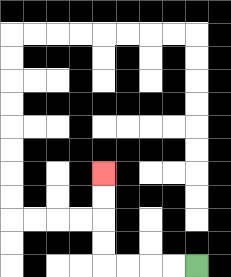{'start': '[8, 11]', 'end': '[4, 7]', 'path_directions': 'L,L,L,L,U,U,U,U', 'path_coordinates': '[[8, 11], [7, 11], [6, 11], [5, 11], [4, 11], [4, 10], [4, 9], [4, 8], [4, 7]]'}